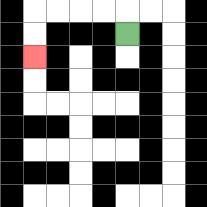{'start': '[5, 1]', 'end': '[1, 2]', 'path_directions': 'U,L,L,L,L,D,D', 'path_coordinates': '[[5, 1], [5, 0], [4, 0], [3, 0], [2, 0], [1, 0], [1, 1], [1, 2]]'}